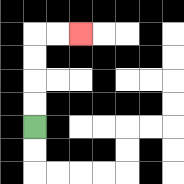{'start': '[1, 5]', 'end': '[3, 1]', 'path_directions': 'U,U,U,U,R,R', 'path_coordinates': '[[1, 5], [1, 4], [1, 3], [1, 2], [1, 1], [2, 1], [3, 1]]'}